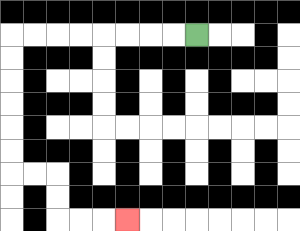{'start': '[8, 1]', 'end': '[5, 9]', 'path_directions': 'L,L,L,L,L,L,L,L,D,D,D,D,D,D,R,R,D,D,R,R,R', 'path_coordinates': '[[8, 1], [7, 1], [6, 1], [5, 1], [4, 1], [3, 1], [2, 1], [1, 1], [0, 1], [0, 2], [0, 3], [0, 4], [0, 5], [0, 6], [0, 7], [1, 7], [2, 7], [2, 8], [2, 9], [3, 9], [4, 9], [5, 9]]'}